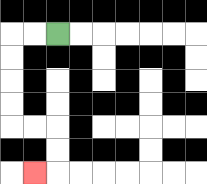{'start': '[2, 1]', 'end': '[1, 7]', 'path_directions': 'L,L,D,D,D,D,R,R,D,D,L', 'path_coordinates': '[[2, 1], [1, 1], [0, 1], [0, 2], [0, 3], [0, 4], [0, 5], [1, 5], [2, 5], [2, 6], [2, 7], [1, 7]]'}